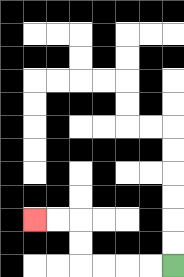{'start': '[7, 11]', 'end': '[1, 9]', 'path_directions': 'L,L,L,L,U,U,L,L', 'path_coordinates': '[[7, 11], [6, 11], [5, 11], [4, 11], [3, 11], [3, 10], [3, 9], [2, 9], [1, 9]]'}